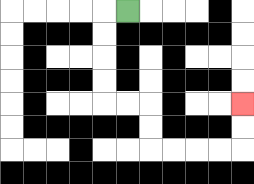{'start': '[5, 0]', 'end': '[10, 4]', 'path_directions': 'L,D,D,D,D,R,R,D,D,R,R,R,R,U,U', 'path_coordinates': '[[5, 0], [4, 0], [4, 1], [4, 2], [4, 3], [4, 4], [5, 4], [6, 4], [6, 5], [6, 6], [7, 6], [8, 6], [9, 6], [10, 6], [10, 5], [10, 4]]'}